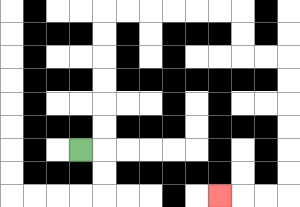{'start': '[3, 6]', 'end': '[9, 8]', 'path_directions': 'R,U,U,U,U,U,U,R,R,R,R,R,R,D,D,R,R,D,D,D,D,D,D,L,L,L', 'path_coordinates': '[[3, 6], [4, 6], [4, 5], [4, 4], [4, 3], [4, 2], [4, 1], [4, 0], [5, 0], [6, 0], [7, 0], [8, 0], [9, 0], [10, 0], [10, 1], [10, 2], [11, 2], [12, 2], [12, 3], [12, 4], [12, 5], [12, 6], [12, 7], [12, 8], [11, 8], [10, 8], [9, 8]]'}